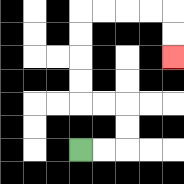{'start': '[3, 6]', 'end': '[7, 2]', 'path_directions': 'R,R,U,U,L,L,U,U,U,U,R,R,R,R,D,D', 'path_coordinates': '[[3, 6], [4, 6], [5, 6], [5, 5], [5, 4], [4, 4], [3, 4], [3, 3], [3, 2], [3, 1], [3, 0], [4, 0], [5, 0], [6, 0], [7, 0], [7, 1], [7, 2]]'}